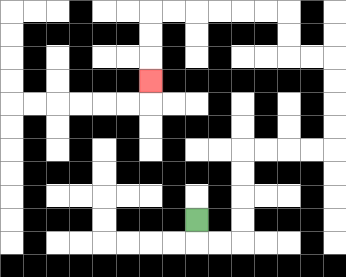{'start': '[8, 9]', 'end': '[6, 3]', 'path_directions': 'D,R,R,U,U,U,U,R,R,R,R,U,U,U,U,L,L,U,U,L,L,L,L,L,L,D,D,D', 'path_coordinates': '[[8, 9], [8, 10], [9, 10], [10, 10], [10, 9], [10, 8], [10, 7], [10, 6], [11, 6], [12, 6], [13, 6], [14, 6], [14, 5], [14, 4], [14, 3], [14, 2], [13, 2], [12, 2], [12, 1], [12, 0], [11, 0], [10, 0], [9, 0], [8, 0], [7, 0], [6, 0], [6, 1], [6, 2], [6, 3]]'}